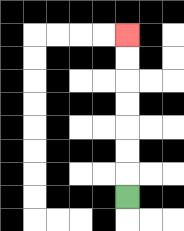{'start': '[5, 8]', 'end': '[5, 1]', 'path_directions': 'U,U,U,U,U,U,U', 'path_coordinates': '[[5, 8], [5, 7], [5, 6], [5, 5], [5, 4], [5, 3], [5, 2], [5, 1]]'}